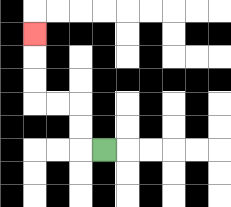{'start': '[4, 6]', 'end': '[1, 1]', 'path_directions': 'L,U,U,L,L,U,U,U', 'path_coordinates': '[[4, 6], [3, 6], [3, 5], [3, 4], [2, 4], [1, 4], [1, 3], [1, 2], [1, 1]]'}